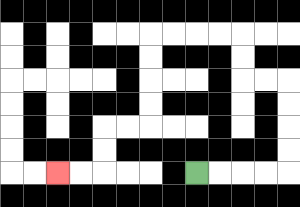{'start': '[8, 7]', 'end': '[2, 7]', 'path_directions': 'R,R,R,R,U,U,U,U,L,L,U,U,L,L,L,L,D,D,D,D,L,L,D,D,L,L', 'path_coordinates': '[[8, 7], [9, 7], [10, 7], [11, 7], [12, 7], [12, 6], [12, 5], [12, 4], [12, 3], [11, 3], [10, 3], [10, 2], [10, 1], [9, 1], [8, 1], [7, 1], [6, 1], [6, 2], [6, 3], [6, 4], [6, 5], [5, 5], [4, 5], [4, 6], [4, 7], [3, 7], [2, 7]]'}